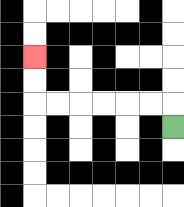{'start': '[7, 5]', 'end': '[1, 2]', 'path_directions': 'U,L,L,L,L,L,L,U,U', 'path_coordinates': '[[7, 5], [7, 4], [6, 4], [5, 4], [4, 4], [3, 4], [2, 4], [1, 4], [1, 3], [1, 2]]'}